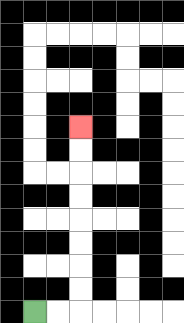{'start': '[1, 13]', 'end': '[3, 5]', 'path_directions': 'R,R,U,U,U,U,U,U,U,U', 'path_coordinates': '[[1, 13], [2, 13], [3, 13], [3, 12], [3, 11], [3, 10], [3, 9], [3, 8], [3, 7], [3, 6], [3, 5]]'}